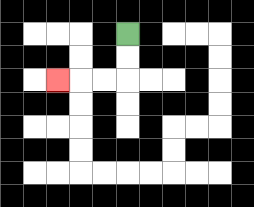{'start': '[5, 1]', 'end': '[2, 3]', 'path_directions': 'D,D,L,L,L', 'path_coordinates': '[[5, 1], [5, 2], [5, 3], [4, 3], [3, 3], [2, 3]]'}